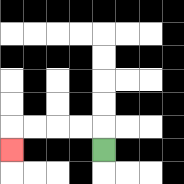{'start': '[4, 6]', 'end': '[0, 6]', 'path_directions': 'U,L,L,L,L,D', 'path_coordinates': '[[4, 6], [4, 5], [3, 5], [2, 5], [1, 5], [0, 5], [0, 6]]'}